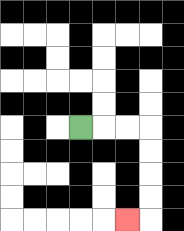{'start': '[3, 5]', 'end': '[5, 9]', 'path_directions': 'R,R,R,D,D,D,D,L', 'path_coordinates': '[[3, 5], [4, 5], [5, 5], [6, 5], [6, 6], [6, 7], [6, 8], [6, 9], [5, 9]]'}